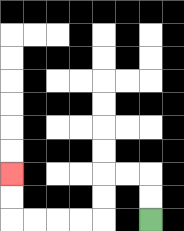{'start': '[6, 9]', 'end': '[0, 7]', 'path_directions': 'U,U,L,L,D,D,L,L,L,L,U,U', 'path_coordinates': '[[6, 9], [6, 8], [6, 7], [5, 7], [4, 7], [4, 8], [4, 9], [3, 9], [2, 9], [1, 9], [0, 9], [0, 8], [0, 7]]'}